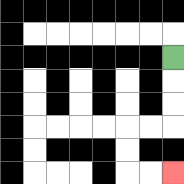{'start': '[7, 2]', 'end': '[7, 7]', 'path_directions': 'D,D,D,L,L,D,D,R,R', 'path_coordinates': '[[7, 2], [7, 3], [7, 4], [7, 5], [6, 5], [5, 5], [5, 6], [5, 7], [6, 7], [7, 7]]'}